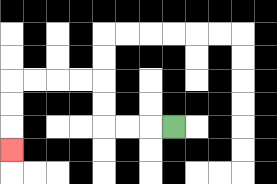{'start': '[7, 5]', 'end': '[0, 6]', 'path_directions': 'L,L,L,U,U,L,L,L,L,D,D,D', 'path_coordinates': '[[7, 5], [6, 5], [5, 5], [4, 5], [4, 4], [4, 3], [3, 3], [2, 3], [1, 3], [0, 3], [0, 4], [0, 5], [0, 6]]'}